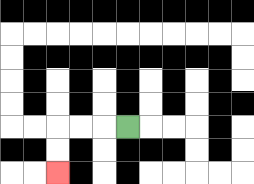{'start': '[5, 5]', 'end': '[2, 7]', 'path_directions': 'L,L,L,D,D', 'path_coordinates': '[[5, 5], [4, 5], [3, 5], [2, 5], [2, 6], [2, 7]]'}